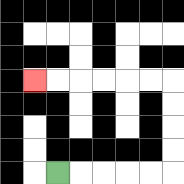{'start': '[2, 7]', 'end': '[1, 3]', 'path_directions': 'R,R,R,R,R,U,U,U,U,L,L,L,L,L,L', 'path_coordinates': '[[2, 7], [3, 7], [4, 7], [5, 7], [6, 7], [7, 7], [7, 6], [7, 5], [7, 4], [7, 3], [6, 3], [5, 3], [4, 3], [3, 3], [2, 3], [1, 3]]'}